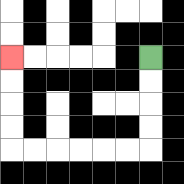{'start': '[6, 2]', 'end': '[0, 2]', 'path_directions': 'D,D,D,D,L,L,L,L,L,L,U,U,U,U', 'path_coordinates': '[[6, 2], [6, 3], [6, 4], [6, 5], [6, 6], [5, 6], [4, 6], [3, 6], [2, 6], [1, 6], [0, 6], [0, 5], [0, 4], [0, 3], [0, 2]]'}